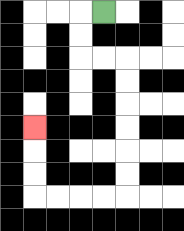{'start': '[4, 0]', 'end': '[1, 5]', 'path_directions': 'L,D,D,R,R,D,D,D,D,D,D,L,L,L,L,U,U,U', 'path_coordinates': '[[4, 0], [3, 0], [3, 1], [3, 2], [4, 2], [5, 2], [5, 3], [5, 4], [5, 5], [5, 6], [5, 7], [5, 8], [4, 8], [3, 8], [2, 8], [1, 8], [1, 7], [1, 6], [1, 5]]'}